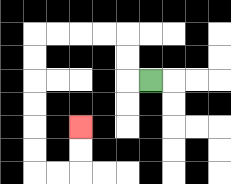{'start': '[6, 3]', 'end': '[3, 5]', 'path_directions': 'L,U,U,L,L,L,L,D,D,D,D,D,D,R,R,U,U', 'path_coordinates': '[[6, 3], [5, 3], [5, 2], [5, 1], [4, 1], [3, 1], [2, 1], [1, 1], [1, 2], [1, 3], [1, 4], [1, 5], [1, 6], [1, 7], [2, 7], [3, 7], [3, 6], [3, 5]]'}